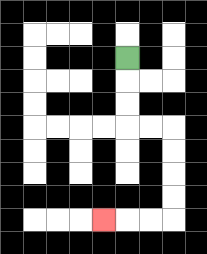{'start': '[5, 2]', 'end': '[4, 9]', 'path_directions': 'D,D,D,R,R,D,D,D,D,L,L,L', 'path_coordinates': '[[5, 2], [5, 3], [5, 4], [5, 5], [6, 5], [7, 5], [7, 6], [7, 7], [7, 8], [7, 9], [6, 9], [5, 9], [4, 9]]'}